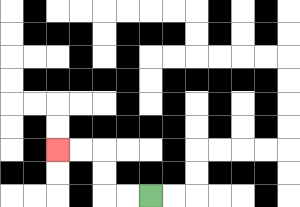{'start': '[6, 8]', 'end': '[2, 6]', 'path_directions': 'L,L,U,U,L,L', 'path_coordinates': '[[6, 8], [5, 8], [4, 8], [4, 7], [4, 6], [3, 6], [2, 6]]'}